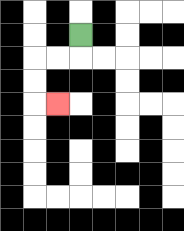{'start': '[3, 1]', 'end': '[2, 4]', 'path_directions': 'D,L,L,D,D,R', 'path_coordinates': '[[3, 1], [3, 2], [2, 2], [1, 2], [1, 3], [1, 4], [2, 4]]'}